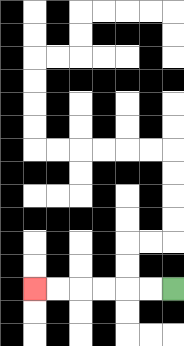{'start': '[7, 12]', 'end': '[1, 12]', 'path_directions': 'L,L,L,L,L,L', 'path_coordinates': '[[7, 12], [6, 12], [5, 12], [4, 12], [3, 12], [2, 12], [1, 12]]'}